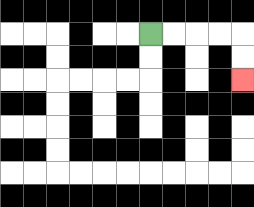{'start': '[6, 1]', 'end': '[10, 3]', 'path_directions': 'R,R,R,R,D,D', 'path_coordinates': '[[6, 1], [7, 1], [8, 1], [9, 1], [10, 1], [10, 2], [10, 3]]'}